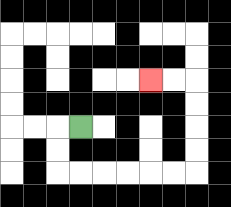{'start': '[3, 5]', 'end': '[6, 3]', 'path_directions': 'L,D,D,R,R,R,R,R,R,U,U,U,U,L,L', 'path_coordinates': '[[3, 5], [2, 5], [2, 6], [2, 7], [3, 7], [4, 7], [5, 7], [6, 7], [7, 7], [8, 7], [8, 6], [8, 5], [8, 4], [8, 3], [7, 3], [6, 3]]'}